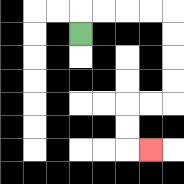{'start': '[3, 1]', 'end': '[6, 6]', 'path_directions': 'U,R,R,R,R,D,D,D,D,L,L,D,D,R', 'path_coordinates': '[[3, 1], [3, 0], [4, 0], [5, 0], [6, 0], [7, 0], [7, 1], [7, 2], [7, 3], [7, 4], [6, 4], [5, 4], [5, 5], [5, 6], [6, 6]]'}